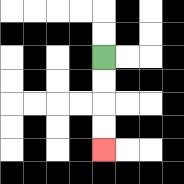{'start': '[4, 2]', 'end': '[4, 6]', 'path_directions': 'D,D,D,D', 'path_coordinates': '[[4, 2], [4, 3], [4, 4], [4, 5], [4, 6]]'}